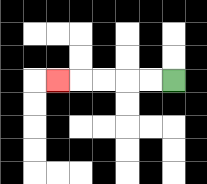{'start': '[7, 3]', 'end': '[2, 3]', 'path_directions': 'L,L,L,L,L', 'path_coordinates': '[[7, 3], [6, 3], [5, 3], [4, 3], [3, 3], [2, 3]]'}